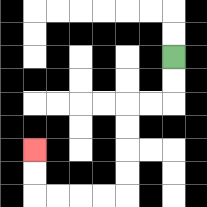{'start': '[7, 2]', 'end': '[1, 6]', 'path_directions': 'D,D,L,L,D,D,D,D,L,L,L,L,U,U', 'path_coordinates': '[[7, 2], [7, 3], [7, 4], [6, 4], [5, 4], [5, 5], [5, 6], [5, 7], [5, 8], [4, 8], [3, 8], [2, 8], [1, 8], [1, 7], [1, 6]]'}